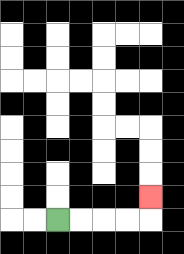{'start': '[2, 9]', 'end': '[6, 8]', 'path_directions': 'R,R,R,R,U', 'path_coordinates': '[[2, 9], [3, 9], [4, 9], [5, 9], [6, 9], [6, 8]]'}